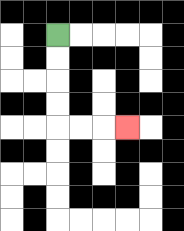{'start': '[2, 1]', 'end': '[5, 5]', 'path_directions': 'D,D,D,D,R,R,R', 'path_coordinates': '[[2, 1], [2, 2], [2, 3], [2, 4], [2, 5], [3, 5], [4, 5], [5, 5]]'}